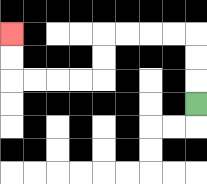{'start': '[8, 4]', 'end': '[0, 1]', 'path_directions': 'U,U,U,L,L,L,L,D,D,L,L,L,L,U,U', 'path_coordinates': '[[8, 4], [8, 3], [8, 2], [8, 1], [7, 1], [6, 1], [5, 1], [4, 1], [4, 2], [4, 3], [3, 3], [2, 3], [1, 3], [0, 3], [0, 2], [0, 1]]'}